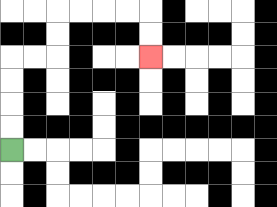{'start': '[0, 6]', 'end': '[6, 2]', 'path_directions': 'U,U,U,U,R,R,U,U,R,R,R,R,D,D', 'path_coordinates': '[[0, 6], [0, 5], [0, 4], [0, 3], [0, 2], [1, 2], [2, 2], [2, 1], [2, 0], [3, 0], [4, 0], [5, 0], [6, 0], [6, 1], [6, 2]]'}